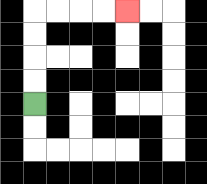{'start': '[1, 4]', 'end': '[5, 0]', 'path_directions': 'U,U,U,U,R,R,R,R', 'path_coordinates': '[[1, 4], [1, 3], [1, 2], [1, 1], [1, 0], [2, 0], [3, 0], [4, 0], [5, 0]]'}